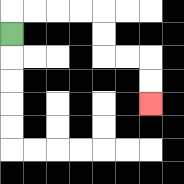{'start': '[0, 1]', 'end': '[6, 4]', 'path_directions': 'U,R,R,R,R,D,D,R,R,D,D', 'path_coordinates': '[[0, 1], [0, 0], [1, 0], [2, 0], [3, 0], [4, 0], [4, 1], [4, 2], [5, 2], [6, 2], [6, 3], [6, 4]]'}